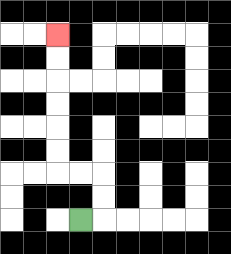{'start': '[3, 9]', 'end': '[2, 1]', 'path_directions': 'R,U,U,L,L,U,U,U,U,U,U', 'path_coordinates': '[[3, 9], [4, 9], [4, 8], [4, 7], [3, 7], [2, 7], [2, 6], [2, 5], [2, 4], [2, 3], [2, 2], [2, 1]]'}